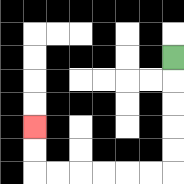{'start': '[7, 2]', 'end': '[1, 5]', 'path_directions': 'D,D,D,D,D,L,L,L,L,L,L,U,U', 'path_coordinates': '[[7, 2], [7, 3], [7, 4], [7, 5], [7, 6], [7, 7], [6, 7], [5, 7], [4, 7], [3, 7], [2, 7], [1, 7], [1, 6], [1, 5]]'}